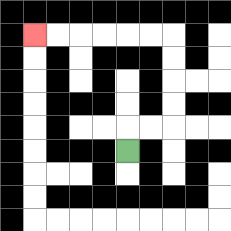{'start': '[5, 6]', 'end': '[1, 1]', 'path_directions': 'U,R,R,U,U,U,U,L,L,L,L,L,L', 'path_coordinates': '[[5, 6], [5, 5], [6, 5], [7, 5], [7, 4], [7, 3], [7, 2], [7, 1], [6, 1], [5, 1], [4, 1], [3, 1], [2, 1], [1, 1]]'}